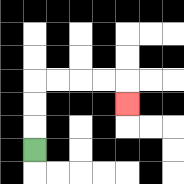{'start': '[1, 6]', 'end': '[5, 4]', 'path_directions': 'U,U,U,R,R,R,R,D', 'path_coordinates': '[[1, 6], [1, 5], [1, 4], [1, 3], [2, 3], [3, 3], [4, 3], [5, 3], [5, 4]]'}